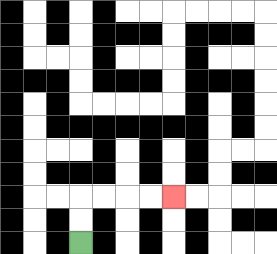{'start': '[3, 10]', 'end': '[7, 8]', 'path_directions': 'U,U,R,R,R,R', 'path_coordinates': '[[3, 10], [3, 9], [3, 8], [4, 8], [5, 8], [6, 8], [7, 8]]'}